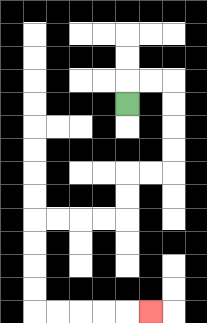{'start': '[5, 4]', 'end': '[6, 13]', 'path_directions': 'U,R,R,D,D,D,D,L,L,D,D,L,L,L,L,D,D,D,D,R,R,R,R,R', 'path_coordinates': '[[5, 4], [5, 3], [6, 3], [7, 3], [7, 4], [7, 5], [7, 6], [7, 7], [6, 7], [5, 7], [5, 8], [5, 9], [4, 9], [3, 9], [2, 9], [1, 9], [1, 10], [1, 11], [1, 12], [1, 13], [2, 13], [3, 13], [4, 13], [5, 13], [6, 13]]'}